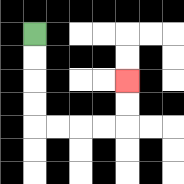{'start': '[1, 1]', 'end': '[5, 3]', 'path_directions': 'D,D,D,D,R,R,R,R,U,U', 'path_coordinates': '[[1, 1], [1, 2], [1, 3], [1, 4], [1, 5], [2, 5], [3, 5], [4, 5], [5, 5], [5, 4], [5, 3]]'}